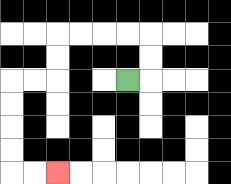{'start': '[5, 3]', 'end': '[2, 7]', 'path_directions': 'R,U,U,L,L,L,L,D,D,L,L,D,D,D,D,R,R', 'path_coordinates': '[[5, 3], [6, 3], [6, 2], [6, 1], [5, 1], [4, 1], [3, 1], [2, 1], [2, 2], [2, 3], [1, 3], [0, 3], [0, 4], [0, 5], [0, 6], [0, 7], [1, 7], [2, 7]]'}